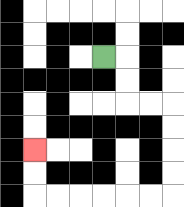{'start': '[4, 2]', 'end': '[1, 6]', 'path_directions': 'R,D,D,R,R,D,D,D,D,L,L,L,L,L,L,U,U', 'path_coordinates': '[[4, 2], [5, 2], [5, 3], [5, 4], [6, 4], [7, 4], [7, 5], [7, 6], [7, 7], [7, 8], [6, 8], [5, 8], [4, 8], [3, 8], [2, 8], [1, 8], [1, 7], [1, 6]]'}